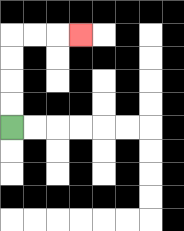{'start': '[0, 5]', 'end': '[3, 1]', 'path_directions': 'U,U,U,U,R,R,R', 'path_coordinates': '[[0, 5], [0, 4], [0, 3], [0, 2], [0, 1], [1, 1], [2, 1], [3, 1]]'}